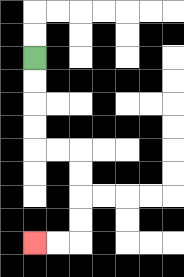{'start': '[1, 2]', 'end': '[1, 10]', 'path_directions': 'D,D,D,D,R,R,D,D,D,D,L,L', 'path_coordinates': '[[1, 2], [1, 3], [1, 4], [1, 5], [1, 6], [2, 6], [3, 6], [3, 7], [3, 8], [3, 9], [3, 10], [2, 10], [1, 10]]'}